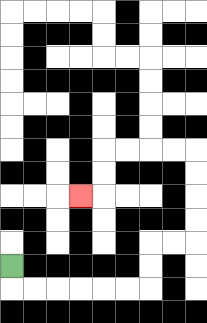{'start': '[0, 11]', 'end': '[3, 8]', 'path_directions': 'D,R,R,R,R,R,R,U,U,R,R,U,U,U,U,L,L,L,L,D,D,L', 'path_coordinates': '[[0, 11], [0, 12], [1, 12], [2, 12], [3, 12], [4, 12], [5, 12], [6, 12], [6, 11], [6, 10], [7, 10], [8, 10], [8, 9], [8, 8], [8, 7], [8, 6], [7, 6], [6, 6], [5, 6], [4, 6], [4, 7], [4, 8], [3, 8]]'}